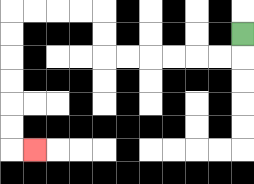{'start': '[10, 1]', 'end': '[1, 6]', 'path_directions': 'D,L,L,L,L,L,L,U,U,L,L,L,L,D,D,D,D,D,D,R', 'path_coordinates': '[[10, 1], [10, 2], [9, 2], [8, 2], [7, 2], [6, 2], [5, 2], [4, 2], [4, 1], [4, 0], [3, 0], [2, 0], [1, 0], [0, 0], [0, 1], [0, 2], [0, 3], [0, 4], [0, 5], [0, 6], [1, 6]]'}